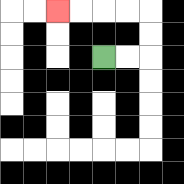{'start': '[4, 2]', 'end': '[2, 0]', 'path_directions': 'R,R,U,U,L,L,L,L', 'path_coordinates': '[[4, 2], [5, 2], [6, 2], [6, 1], [6, 0], [5, 0], [4, 0], [3, 0], [2, 0]]'}